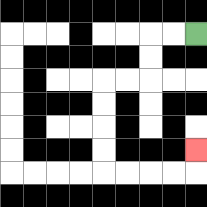{'start': '[8, 1]', 'end': '[8, 6]', 'path_directions': 'L,L,D,D,L,L,D,D,D,D,R,R,R,R,U', 'path_coordinates': '[[8, 1], [7, 1], [6, 1], [6, 2], [6, 3], [5, 3], [4, 3], [4, 4], [4, 5], [4, 6], [4, 7], [5, 7], [6, 7], [7, 7], [8, 7], [8, 6]]'}